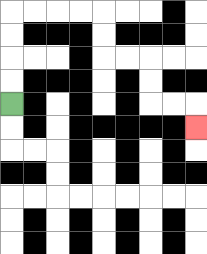{'start': '[0, 4]', 'end': '[8, 5]', 'path_directions': 'U,U,U,U,R,R,R,R,D,D,R,R,D,D,R,R,D', 'path_coordinates': '[[0, 4], [0, 3], [0, 2], [0, 1], [0, 0], [1, 0], [2, 0], [3, 0], [4, 0], [4, 1], [4, 2], [5, 2], [6, 2], [6, 3], [6, 4], [7, 4], [8, 4], [8, 5]]'}